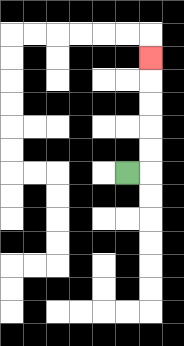{'start': '[5, 7]', 'end': '[6, 2]', 'path_directions': 'R,U,U,U,U,U', 'path_coordinates': '[[5, 7], [6, 7], [6, 6], [6, 5], [6, 4], [6, 3], [6, 2]]'}